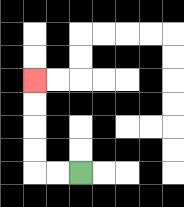{'start': '[3, 7]', 'end': '[1, 3]', 'path_directions': 'L,L,U,U,U,U', 'path_coordinates': '[[3, 7], [2, 7], [1, 7], [1, 6], [1, 5], [1, 4], [1, 3]]'}